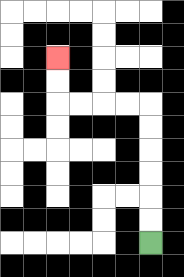{'start': '[6, 10]', 'end': '[2, 2]', 'path_directions': 'U,U,U,U,U,U,L,L,L,L,U,U', 'path_coordinates': '[[6, 10], [6, 9], [6, 8], [6, 7], [6, 6], [6, 5], [6, 4], [5, 4], [4, 4], [3, 4], [2, 4], [2, 3], [2, 2]]'}